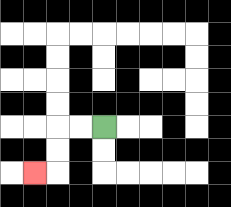{'start': '[4, 5]', 'end': '[1, 7]', 'path_directions': 'L,L,D,D,L', 'path_coordinates': '[[4, 5], [3, 5], [2, 5], [2, 6], [2, 7], [1, 7]]'}